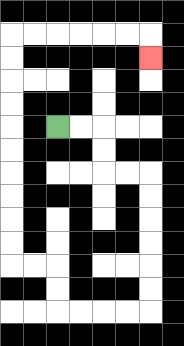{'start': '[2, 5]', 'end': '[6, 2]', 'path_directions': 'R,R,D,D,R,R,D,D,D,D,D,D,L,L,L,L,U,U,L,L,U,U,U,U,U,U,U,U,U,U,R,R,R,R,R,R,D', 'path_coordinates': '[[2, 5], [3, 5], [4, 5], [4, 6], [4, 7], [5, 7], [6, 7], [6, 8], [6, 9], [6, 10], [6, 11], [6, 12], [6, 13], [5, 13], [4, 13], [3, 13], [2, 13], [2, 12], [2, 11], [1, 11], [0, 11], [0, 10], [0, 9], [0, 8], [0, 7], [0, 6], [0, 5], [0, 4], [0, 3], [0, 2], [0, 1], [1, 1], [2, 1], [3, 1], [4, 1], [5, 1], [6, 1], [6, 2]]'}